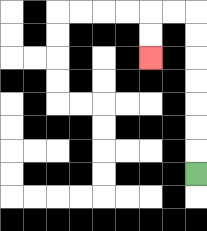{'start': '[8, 7]', 'end': '[6, 2]', 'path_directions': 'U,U,U,U,U,U,U,L,L,D,D', 'path_coordinates': '[[8, 7], [8, 6], [8, 5], [8, 4], [8, 3], [8, 2], [8, 1], [8, 0], [7, 0], [6, 0], [6, 1], [6, 2]]'}